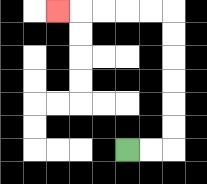{'start': '[5, 6]', 'end': '[2, 0]', 'path_directions': 'R,R,U,U,U,U,U,U,L,L,L,L,L', 'path_coordinates': '[[5, 6], [6, 6], [7, 6], [7, 5], [7, 4], [7, 3], [7, 2], [7, 1], [7, 0], [6, 0], [5, 0], [4, 0], [3, 0], [2, 0]]'}